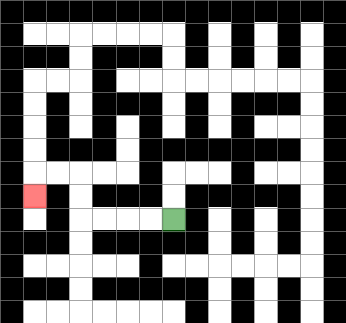{'start': '[7, 9]', 'end': '[1, 8]', 'path_directions': 'L,L,L,L,U,U,L,L,D', 'path_coordinates': '[[7, 9], [6, 9], [5, 9], [4, 9], [3, 9], [3, 8], [3, 7], [2, 7], [1, 7], [1, 8]]'}